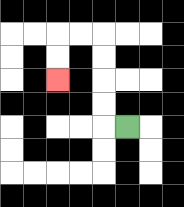{'start': '[5, 5]', 'end': '[2, 3]', 'path_directions': 'L,U,U,U,U,L,L,D,D', 'path_coordinates': '[[5, 5], [4, 5], [4, 4], [4, 3], [4, 2], [4, 1], [3, 1], [2, 1], [2, 2], [2, 3]]'}